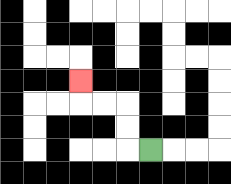{'start': '[6, 6]', 'end': '[3, 3]', 'path_directions': 'L,U,U,L,L,U', 'path_coordinates': '[[6, 6], [5, 6], [5, 5], [5, 4], [4, 4], [3, 4], [3, 3]]'}